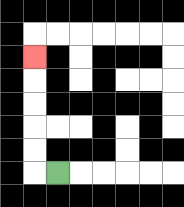{'start': '[2, 7]', 'end': '[1, 2]', 'path_directions': 'L,U,U,U,U,U', 'path_coordinates': '[[2, 7], [1, 7], [1, 6], [1, 5], [1, 4], [1, 3], [1, 2]]'}